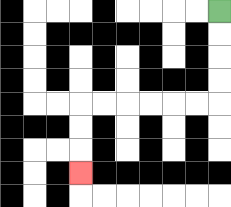{'start': '[9, 0]', 'end': '[3, 7]', 'path_directions': 'D,D,D,D,L,L,L,L,L,L,D,D,D', 'path_coordinates': '[[9, 0], [9, 1], [9, 2], [9, 3], [9, 4], [8, 4], [7, 4], [6, 4], [5, 4], [4, 4], [3, 4], [3, 5], [3, 6], [3, 7]]'}